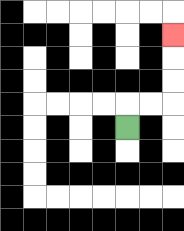{'start': '[5, 5]', 'end': '[7, 1]', 'path_directions': 'U,R,R,U,U,U', 'path_coordinates': '[[5, 5], [5, 4], [6, 4], [7, 4], [7, 3], [7, 2], [7, 1]]'}